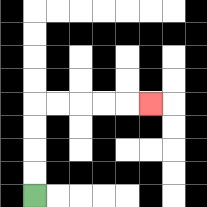{'start': '[1, 8]', 'end': '[6, 4]', 'path_directions': 'U,U,U,U,R,R,R,R,R', 'path_coordinates': '[[1, 8], [1, 7], [1, 6], [1, 5], [1, 4], [2, 4], [3, 4], [4, 4], [5, 4], [6, 4]]'}